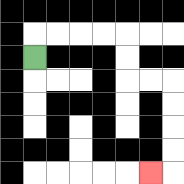{'start': '[1, 2]', 'end': '[6, 7]', 'path_directions': 'U,R,R,R,R,D,D,R,R,D,D,D,D,L', 'path_coordinates': '[[1, 2], [1, 1], [2, 1], [3, 1], [4, 1], [5, 1], [5, 2], [5, 3], [6, 3], [7, 3], [7, 4], [7, 5], [7, 6], [7, 7], [6, 7]]'}